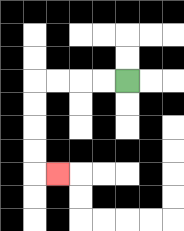{'start': '[5, 3]', 'end': '[2, 7]', 'path_directions': 'L,L,L,L,D,D,D,D,R', 'path_coordinates': '[[5, 3], [4, 3], [3, 3], [2, 3], [1, 3], [1, 4], [1, 5], [1, 6], [1, 7], [2, 7]]'}